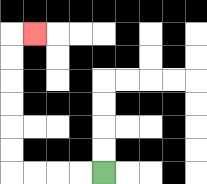{'start': '[4, 7]', 'end': '[1, 1]', 'path_directions': 'L,L,L,L,U,U,U,U,U,U,R', 'path_coordinates': '[[4, 7], [3, 7], [2, 7], [1, 7], [0, 7], [0, 6], [0, 5], [0, 4], [0, 3], [0, 2], [0, 1], [1, 1]]'}